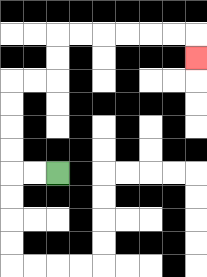{'start': '[2, 7]', 'end': '[8, 2]', 'path_directions': 'L,L,U,U,U,U,R,R,U,U,R,R,R,R,R,R,D', 'path_coordinates': '[[2, 7], [1, 7], [0, 7], [0, 6], [0, 5], [0, 4], [0, 3], [1, 3], [2, 3], [2, 2], [2, 1], [3, 1], [4, 1], [5, 1], [6, 1], [7, 1], [8, 1], [8, 2]]'}